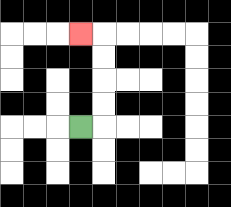{'start': '[3, 5]', 'end': '[3, 1]', 'path_directions': 'R,U,U,U,U,L', 'path_coordinates': '[[3, 5], [4, 5], [4, 4], [4, 3], [4, 2], [4, 1], [3, 1]]'}